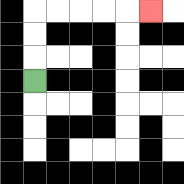{'start': '[1, 3]', 'end': '[6, 0]', 'path_directions': 'U,U,U,R,R,R,R,R', 'path_coordinates': '[[1, 3], [1, 2], [1, 1], [1, 0], [2, 0], [3, 0], [4, 0], [5, 0], [6, 0]]'}